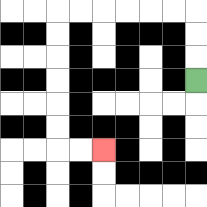{'start': '[8, 3]', 'end': '[4, 6]', 'path_directions': 'U,U,U,L,L,L,L,L,L,D,D,D,D,D,D,R,R', 'path_coordinates': '[[8, 3], [8, 2], [8, 1], [8, 0], [7, 0], [6, 0], [5, 0], [4, 0], [3, 0], [2, 0], [2, 1], [2, 2], [2, 3], [2, 4], [2, 5], [2, 6], [3, 6], [4, 6]]'}